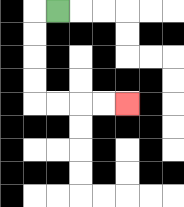{'start': '[2, 0]', 'end': '[5, 4]', 'path_directions': 'L,D,D,D,D,R,R,R,R', 'path_coordinates': '[[2, 0], [1, 0], [1, 1], [1, 2], [1, 3], [1, 4], [2, 4], [3, 4], [4, 4], [5, 4]]'}